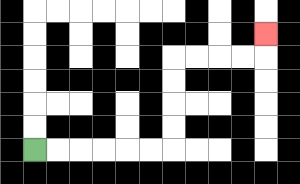{'start': '[1, 6]', 'end': '[11, 1]', 'path_directions': 'R,R,R,R,R,R,U,U,U,U,R,R,R,R,U', 'path_coordinates': '[[1, 6], [2, 6], [3, 6], [4, 6], [5, 6], [6, 6], [7, 6], [7, 5], [7, 4], [7, 3], [7, 2], [8, 2], [9, 2], [10, 2], [11, 2], [11, 1]]'}